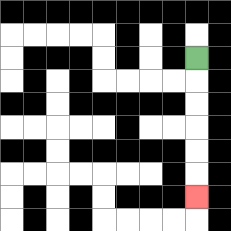{'start': '[8, 2]', 'end': '[8, 8]', 'path_directions': 'D,D,D,D,D,D', 'path_coordinates': '[[8, 2], [8, 3], [8, 4], [8, 5], [8, 6], [8, 7], [8, 8]]'}